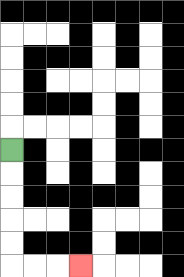{'start': '[0, 6]', 'end': '[3, 11]', 'path_directions': 'D,D,D,D,D,R,R,R', 'path_coordinates': '[[0, 6], [0, 7], [0, 8], [0, 9], [0, 10], [0, 11], [1, 11], [2, 11], [3, 11]]'}